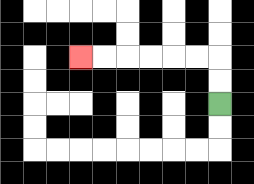{'start': '[9, 4]', 'end': '[3, 2]', 'path_directions': 'U,U,L,L,L,L,L,L', 'path_coordinates': '[[9, 4], [9, 3], [9, 2], [8, 2], [7, 2], [6, 2], [5, 2], [4, 2], [3, 2]]'}